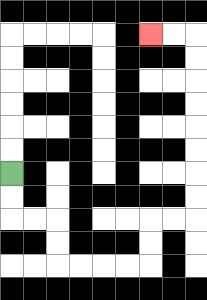{'start': '[0, 7]', 'end': '[6, 1]', 'path_directions': 'D,D,R,R,D,D,R,R,R,R,U,U,R,R,U,U,U,U,U,U,U,U,L,L', 'path_coordinates': '[[0, 7], [0, 8], [0, 9], [1, 9], [2, 9], [2, 10], [2, 11], [3, 11], [4, 11], [5, 11], [6, 11], [6, 10], [6, 9], [7, 9], [8, 9], [8, 8], [8, 7], [8, 6], [8, 5], [8, 4], [8, 3], [8, 2], [8, 1], [7, 1], [6, 1]]'}